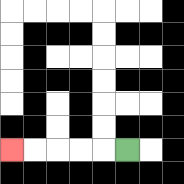{'start': '[5, 6]', 'end': '[0, 6]', 'path_directions': 'L,L,L,L,L', 'path_coordinates': '[[5, 6], [4, 6], [3, 6], [2, 6], [1, 6], [0, 6]]'}